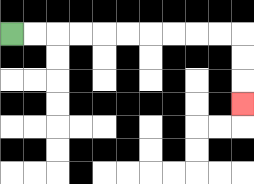{'start': '[0, 1]', 'end': '[10, 4]', 'path_directions': 'R,R,R,R,R,R,R,R,R,R,D,D,D', 'path_coordinates': '[[0, 1], [1, 1], [2, 1], [3, 1], [4, 1], [5, 1], [6, 1], [7, 1], [8, 1], [9, 1], [10, 1], [10, 2], [10, 3], [10, 4]]'}